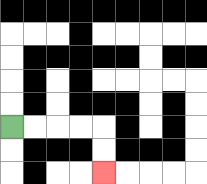{'start': '[0, 5]', 'end': '[4, 7]', 'path_directions': 'R,R,R,R,D,D', 'path_coordinates': '[[0, 5], [1, 5], [2, 5], [3, 5], [4, 5], [4, 6], [4, 7]]'}